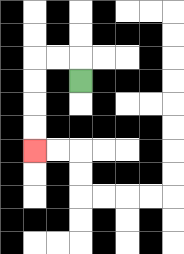{'start': '[3, 3]', 'end': '[1, 6]', 'path_directions': 'U,L,L,D,D,D,D', 'path_coordinates': '[[3, 3], [3, 2], [2, 2], [1, 2], [1, 3], [1, 4], [1, 5], [1, 6]]'}